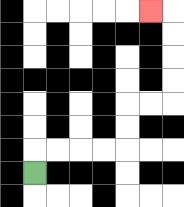{'start': '[1, 7]', 'end': '[6, 0]', 'path_directions': 'U,R,R,R,R,U,U,R,R,U,U,U,U,L', 'path_coordinates': '[[1, 7], [1, 6], [2, 6], [3, 6], [4, 6], [5, 6], [5, 5], [5, 4], [6, 4], [7, 4], [7, 3], [7, 2], [7, 1], [7, 0], [6, 0]]'}